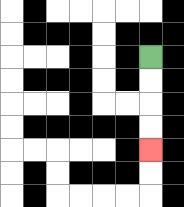{'start': '[6, 2]', 'end': '[6, 6]', 'path_directions': 'D,D,D,D', 'path_coordinates': '[[6, 2], [6, 3], [6, 4], [6, 5], [6, 6]]'}